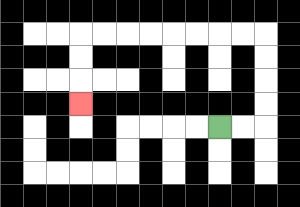{'start': '[9, 5]', 'end': '[3, 4]', 'path_directions': 'R,R,U,U,U,U,L,L,L,L,L,L,L,L,D,D,D', 'path_coordinates': '[[9, 5], [10, 5], [11, 5], [11, 4], [11, 3], [11, 2], [11, 1], [10, 1], [9, 1], [8, 1], [7, 1], [6, 1], [5, 1], [4, 1], [3, 1], [3, 2], [3, 3], [3, 4]]'}